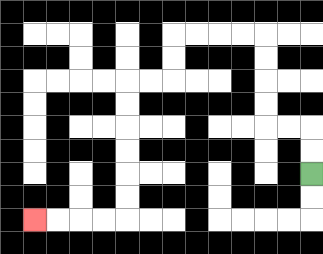{'start': '[13, 7]', 'end': '[1, 9]', 'path_directions': 'U,U,L,L,U,U,U,U,L,L,L,L,D,D,L,L,D,D,D,D,D,D,L,L,L,L', 'path_coordinates': '[[13, 7], [13, 6], [13, 5], [12, 5], [11, 5], [11, 4], [11, 3], [11, 2], [11, 1], [10, 1], [9, 1], [8, 1], [7, 1], [7, 2], [7, 3], [6, 3], [5, 3], [5, 4], [5, 5], [5, 6], [5, 7], [5, 8], [5, 9], [4, 9], [3, 9], [2, 9], [1, 9]]'}